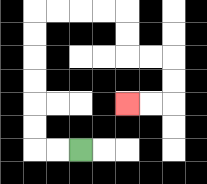{'start': '[3, 6]', 'end': '[5, 4]', 'path_directions': 'L,L,U,U,U,U,U,U,R,R,R,R,D,D,R,R,D,D,L,L', 'path_coordinates': '[[3, 6], [2, 6], [1, 6], [1, 5], [1, 4], [1, 3], [1, 2], [1, 1], [1, 0], [2, 0], [3, 0], [4, 0], [5, 0], [5, 1], [5, 2], [6, 2], [7, 2], [7, 3], [7, 4], [6, 4], [5, 4]]'}